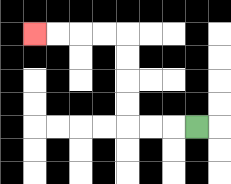{'start': '[8, 5]', 'end': '[1, 1]', 'path_directions': 'L,L,L,U,U,U,U,L,L,L,L', 'path_coordinates': '[[8, 5], [7, 5], [6, 5], [5, 5], [5, 4], [5, 3], [5, 2], [5, 1], [4, 1], [3, 1], [2, 1], [1, 1]]'}